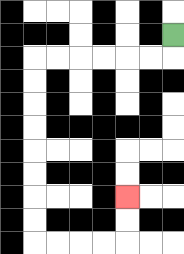{'start': '[7, 1]', 'end': '[5, 8]', 'path_directions': 'D,L,L,L,L,L,L,D,D,D,D,D,D,D,D,R,R,R,R,U,U', 'path_coordinates': '[[7, 1], [7, 2], [6, 2], [5, 2], [4, 2], [3, 2], [2, 2], [1, 2], [1, 3], [1, 4], [1, 5], [1, 6], [1, 7], [1, 8], [1, 9], [1, 10], [2, 10], [3, 10], [4, 10], [5, 10], [5, 9], [5, 8]]'}